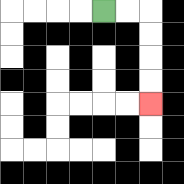{'start': '[4, 0]', 'end': '[6, 4]', 'path_directions': 'R,R,D,D,D,D', 'path_coordinates': '[[4, 0], [5, 0], [6, 0], [6, 1], [6, 2], [6, 3], [6, 4]]'}